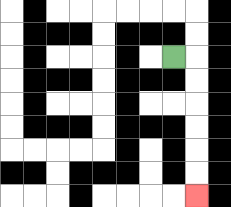{'start': '[7, 2]', 'end': '[8, 8]', 'path_directions': 'R,D,D,D,D,D,D', 'path_coordinates': '[[7, 2], [8, 2], [8, 3], [8, 4], [8, 5], [8, 6], [8, 7], [8, 8]]'}